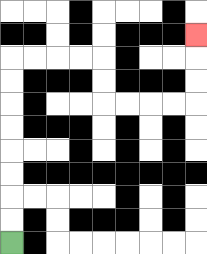{'start': '[0, 10]', 'end': '[8, 1]', 'path_directions': 'U,U,U,U,U,U,U,U,R,R,R,R,D,D,R,R,R,R,U,U,U', 'path_coordinates': '[[0, 10], [0, 9], [0, 8], [0, 7], [0, 6], [0, 5], [0, 4], [0, 3], [0, 2], [1, 2], [2, 2], [3, 2], [4, 2], [4, 3], [4, 4], [5, 4], [6, 4], [7, 4], [8, 4], [8, 3], [8, 2], [8, 1]]'}